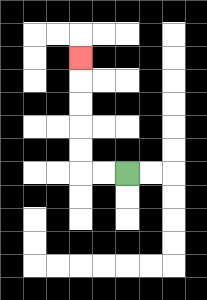{'start': '[5, 7]', 'end': '[3, 2]', 'path_directions': 'L,L,U,U,U,U,U', 'path_coordinates': '[[5, 7], [4, 7], [3, 7], [3, 6], [3, 5], [3, 4], [3, 3], [3, 2]]'}